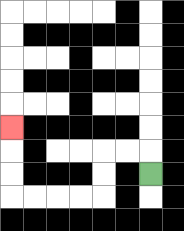{'start': '[6, 7]', 'end': '[0, 5]', 'path_directions': 'U,L,L,D,D,L,L,L,L,U,U,U', 'path_coordinates': '[[6, 7], [6, 6], [5, 6], [4, 6], [4, 7], [4, 8], [3, 8], [2, 8], [1, 8], [0, 8], [0, 7], [0, 6], [0, 5]]'}